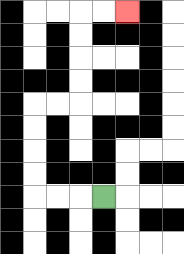{'start': '[4, 8]', 'end': '[5, 0]', 'path_directions': 'L,L,L,U,U,U,U,R,R,U,U,U,U,R,R', 'path_coordinates': '[[4, 8], [3, 8], [2, 8], [1, 8], [1, 7], [1, 6], [1, 5], [1, 4], [2, 4], [3, 4], [3, 3], [3, 2], [3, 1], [3, 0], [4, 0], [5, 0]]'}